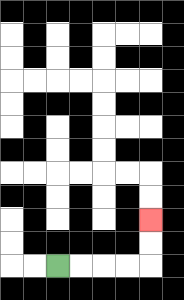{'start': '[2, 11]', 'end': '[6, 9]', 'path_directions': 'R,R,R,R,U,U', 'path_coordinates': '[[2, 11], [3, 11], [4, 11], [5, 11], [6, 11], [6, 10], [6, 9]]'}